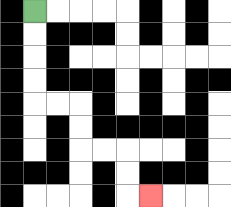{'start': '[1, 0]', 'end': '[6, 8]', 'path_directions': 'D,D,D,D,R,R,D,D,R,R,D,D,R', 'path_coordinates': '[[1, 0], [1, 1], [1, 2], [1, 3], [1, 4], [2, 4], [3, 4], [3, 5], [3, 6], [4, 6], [5, 6], [5, 7], [5, 8], [6, 8]]'}